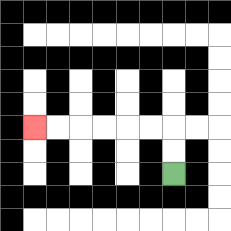{'start': '[7, 7]', 'end': '[1, 5]', 'path_directions': 'U,U,L,L,L,L,L,L', 'path_coordinates': '[[7, 7], [7, 6], [7, 5], [6, 5], [5, 5], [4, 5], [3, 5], [2, 5], [1, 5]]'}